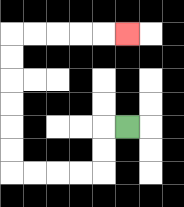{'start': '[5, 5]', 'end': '[5, 1]', 'path_directions': 'L,D,D,L,L,L,L,U,U,U,U,U,U,R,R,R,R,R', 'path_coordinates': '[[5, 5], [4, 5], [4, 6], [4, 7], [3, 7], [2, 7], [1, 7], [0, 7], [0, 6], [0, 5], [0, 4], [0, 3], [0, 2], [0, 1], [1, 1], [2, 1], [3, 1], [4, 1], [5, 1]]'}